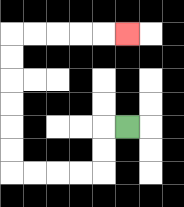{'start': '[5, 5]', 'end': '[5, 1]', 'path_directions': 'L,D,D,L,L,L,L,U,U,U,U,U,U,R,R,R,R,R', 'path_coordinates': '[[5, 5], [4, 5], [4, 6], [4, 7], [3, 7], [2, 7], [1, 7], [0, 7], [0, 6], [0, 5], [0, 4], [0, 3], [0, 2], [0, 1], [1, 1], [2, 1], [3, 1], [4, 1], [5, 1]]'}